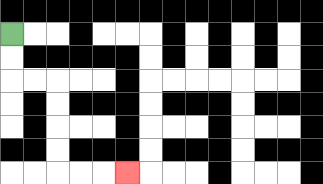{'start': '[0, 1]', 'end': '[5, 7]', 'path_directions': 'D,D,R,R,D,D,D,D,R,R,R', 'path_coordinates': '[[0, 1], [0, 2], [0, 3], [1, 3], [2, 3], [2, 4], [2, 5], [2, 6], [2, 7], [3, 7], [4, 7], [5, 7]]'}